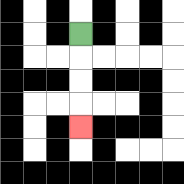{'start': '[3, 1]', 'end': '[3, 5]', 'path_directions': 'D,D,D,D', 'path_coordinates': '[[3, 1], [3, 2], [3, 3], [3, 4], [3, 5]]'}